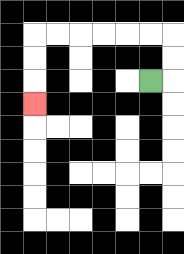{'start': '[6, 3]', 'end': '[1, 4]', 'path_directions': 'R,U,U,L,L,L,L,L,L,D,D,D', 'path_coordinates': '[[6, 3], [7, 3], [7, 2], [7, 1], [6, 1], [5, 1], [4, 1], [3, 1], [2, 1], [1, 1], [1, 2], [1, 3], [1, 4]]'}